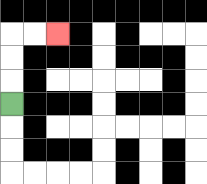{'start': '[0, 4]', 'end': '[2, 1]', 'path_directions': 'U,U,U,R,R', 'path_coordinates': '[[0, 4], [0, 3], [0, 2], [0, 1], [1, 1], [2, 1]]'}